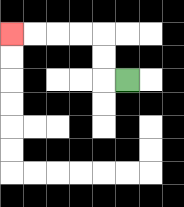{'start': '[5, 3]', 'end': '[0, 1]', 'path_directions': 'L,U,U,L,L,L,L', 'path_coordinates': '[[5, 3], [4, 3], [4, 2], [4, 1], [3, 1], [2, 1], [1, 1], [0, 1]]'}